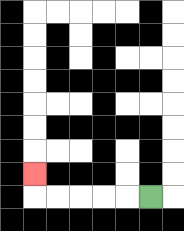{'start': '[6, 8]', 'end': '[1, 7]', 'path_directions': 'L,L,L,L,L,U', 'path_coordinates': '[[6, 8], [5, 8], [4, 8], [3, 8], [2, 8], [1, 8], [1, 7]]'}